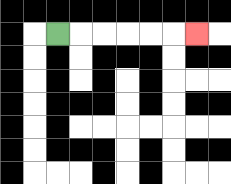{'start': '[2, 1]', 'end': '[8, 1]', 'path_directions': 'R,R,R,R,R,R', 'path_coordinates': '[[2, 1], [3, 1], [4, 1], [5, 1], [6, 1], [7, 1], [8, 1]]'}